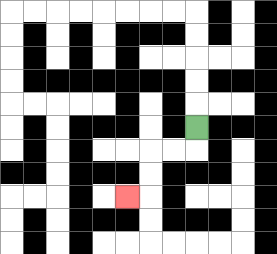{'start': '[8, 5]', 'end': '[5, 8]', 'path_directions': 'D,L,L,D,D,L', 'path_coordinates': '[[8, 5], [8, 6], [7, 6], [6, 6], [6, 7], [6, 8], [5, 8]]'}